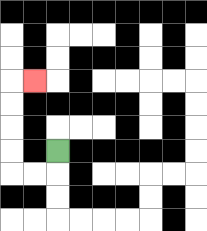{'start': '[2, 6]', 'end': '[1, 3]', 'path_directions': 'D,L,L,U,U,U,U,R', 'path_coordinates': '[[2, 6], [2, 7], [1, 7], [0, 7], [0, 6], [0, 5], [0, 4], [0, 3], [1, 3]]'}